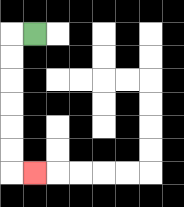{'start': '[1, 1]', 'end': '[1, 7]', 'path_directions': 'L,D,D,D,D,D,D,R', 'path_coordinates': '[[1, 1], [0, 1], [0, 2], [0, 3], [0, 4], [0, 5], [0, 6], [0, 7], [1, 7]]'}